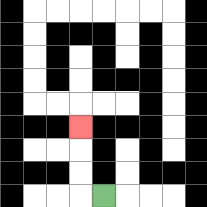{'start': '[4, 8]', 'end': '[3, 5]', 'path_directions': 'L,U,U,U', 'path_coordinates': '[[4, 8], [3, 8], [3, 7], [3, 6], [3, 5]]'}